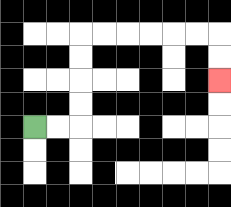{'start': '[1, 5]', 'end': '[9, 3]', 'path_directions': 'R,R,U,U,U,U,R,R,R,R,R,R,D,D', 'path_coordinates': '[[1, 5], [2, 5], [3, 5], [3, 4], [3, 3], [3, 2], [3, 1], [4, 1], [5, 1], [6, 1], [7, 1], [8, 1], [9, 1], [9, 2], [9, 3]]'}